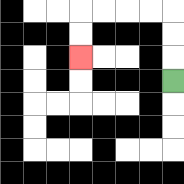{'start': '[7, 3]', 'end': '[3, 2]', 'path_directions': 'U,U,U,L,L,L,L,D,D', 'path_coordinates': '[[7, 3], [7, 2], [7, 1], [7, 0], [6, 0], [5, 0], [4, 0], [3, 0], [3, 1], [3, 2]]'}